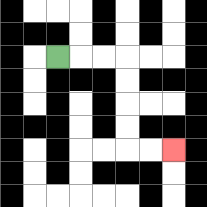{'start': '[2, 2]', 'end': '[7, 6]', 'path_directions': 'R,R,R,D,D,D,D,R,R', 'path_coordinates': '[[2, 2], [3, 2], [4, 2], [5, 2], [5, 3], [5, 4], [5, 5], [5, 6], [6, 6], [7, 6]]'}